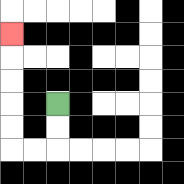{'start': '[2, 4]', 'end': '[0, 1]', 'path_directions': 'D,D,L,L,U,U,U,U,U', 'path_coordinates': '[[2, 4], [2, 5], [2, 6], [1, 6], [0, 6], [0, 5], [0, 4], [0, 3], [0, 2], [0, 1]]'}